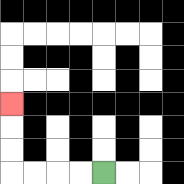{'start': '[4, 7]', 'end': '[0, 4]', 'path_directions': 'L,L,L,L,U,U,U', 'path_coordinates': '[[4, 7], [3, 7], [2, 7], [1, 7], [0, 7], [0, 6], [0, 5], [0, 4]]'}